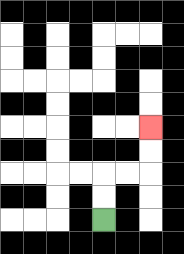{'start': '[4, 9]', 'end': '[6, 5]', 'path_directions': 'U,U,R,R,U,U', 'path_coordinates': '[[4, 9], [4, 8], [4, 7], [5, 7], [6, 7], [6, 6], [6, 5]]'}